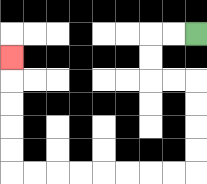{'start': '[8, 1]', 'end': '[0, 2]', 'path_directions': 'L,L,D,D,R,R,D,D,D,D,L,L,L,L,L,L,L,L,U,U,U,U,U', 'path_coordinates': '[[8, 1], [7, 1], [6, 1], [6, 2], [6, 3], [7, 3], [8, 3], [8, 4], [8, 5], [8, 6], [8, 7], [7, 7], [6, 7], [5, 7], [4, 7], [3, 7], [2, 7], [1, 7], [0, 7], [0, 6], [0, 5], [0, 4], [0, 3], [0, 2]]'}